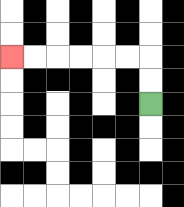{'start': '[6, 4]', 'end': '[0, 2]', 'path_directions': 'U,U,L,L,L,L,L,L', 'path_coordinates': '[[6, 4], [6, 3], [6, 2], [5, 2], [4, 2], [3, 2], [2, 2], [1, 2], [0, 2]]'}